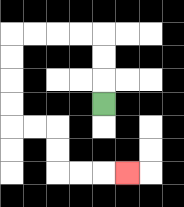{'start': '[4, 4]', 'end': '[5, 7]', 'path_directions': 'U,U,U,L,L,L,L,D,D,D,D,R,R,D,D,R,R,R', 'path_coordinates': '[[4, 4], [4, 3], [4, 2], [4, 1], [3, 1], [2, 1], [1, 1], [0, 1], [0, 2], [0, 3], [0, 4], [0, 5], [1, 5], [2, 5], [2, 6], [2, 7], [3, 7], [4, 7], [5, 7]]'}